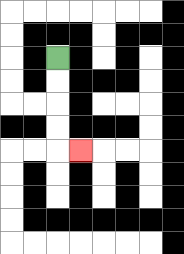{'start': '[2, 2]', 'end': '[3, 6]', 'path_directions': 'D,D,D,D,R', 'path_coordinates': '[[2, 2], [2, 3], [2, 4], [2, 5], [2, 6], [3, 6]]'}